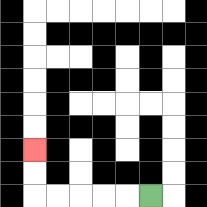{'start': '[6, 8]', 'end': '[1, 6]', 'path_directions': 'L,L,L,L,L,U,U', 'path_coordinates': '[[6, 8], [5, 8], [4, 8], [3, 8], [2, 8], [1, 8], [1, 7], [1, 6]]'}